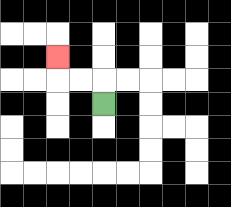{'start': '[4, 4]', 'end': '[2, 2]', 'path_directions': 'U,L,L,U', 'path_coordinates': '[[4, 4], [4, 3], [3, 3], [2, 3], [2, 2]]'}